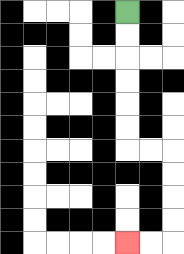{'start': '[5, 0]', 'end': '[5, 10]', 'path_directions': 'D,D,D,D,D,D,R,R,D,D,D,D,L,L', 'path_coordinates': '[[5, 0], [5, 1], [5, 2], [5, 3], [5, 4], [5, 5], [5, 6], [6, 6], [7, 6], [7, 7], [7, 8], [7, 9], [7, 10], [6, 10], [5, 10]]'}